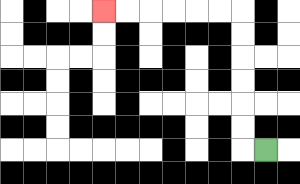{'start': '[11, 6]', 'end': '[4, 0]', 'path_directions': 'L,U,U,U,U,U,U,L,L,L,L,L,L', 'path_coordinates': '[[11, 6], [10, 6], [10, 5], [10, 4], [10, 3], [10, 2], [10, 1], [10, 0], [9, 0], [8, 0], [7, 0], [6, 0], [5, 0], [4, 0]]'}